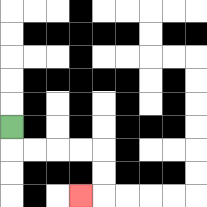{'start': '[0, 5]', 'end': '[3, 8]', 'path_directions': 'D,R,R,R,R,D,D,L', 'path_coordinates': '[[0, 5], [0, 6], [1, 6], [2, 6], [3, 6], [4, 6], [4, 7], [4, 8], [3, 8]]'}